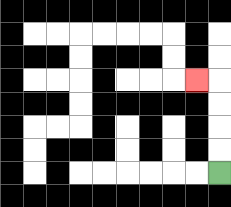{'start': '[9, 7]', 'end': '[8, 3]', 'path_directions': 'U,U,U,U,L', 'path_coordinates': '[[9, 7], [9, 6], [9, 5], [9, 4], [9, 3], [8, 3]]'}